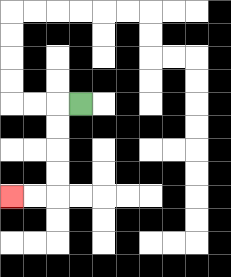{'start': '[3, 4]', 'end': '[0, 8]', 'path_directions': 'L,D,D,D,D,L,L', 'path_coordinates': '[[3, 4], [2, 4], [2, 5], [2, 6], [2, 7], [2, 8], [1, 8], [0, 8]]'}